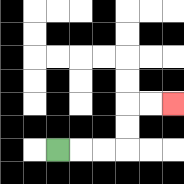{'start': '[2, 6]', 'end': '[7, 4]', 'path_directions': 'R,R,R,U,U,R,R', 'path_coordinates': '[[2, 6], [3, 6], [4, 6], [5, 6], [5, 5], [5, 4], [6, 4], [7, 4]]'}